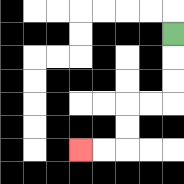{'start': '[7, 1]', 'end': '[3, 6]', 'path_directions': 'D,D,D,L,L,D,D,L,L', 'path_coordinates': '[[7, 1], [7, 2], [7, 3], [7, 4], [6, 4], [5, 4], [5, 5], [5, 6], [4, 6], [3, 6]]'}